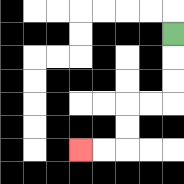{'start': '[7, 1]', 'end': '[3, 6]', 'path_directions': 'D,D,D,L,L,D,D,L,L', 'path_coordinates': '[[7, 1], [7, 2], [7, 3], [7, 4], [6, 4], [5, 4], [5, 5], [5, 6], [4, 6], [3, 6]]'}